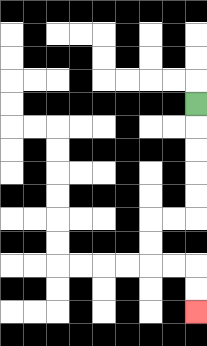{'start': '[8, 4]', 'end': '[8, 13]', 'path_directions': 'D,D,D,D,D,L,L,D,D,R,R,D,D', 'path_coordinates': '[[8, 4], [8, 5], [8, 6], [8, 7], [8, 8], [8, 9], [7, 9], [6, 9], [6, 10], [6, 11], [7, 11], [8, 11], [8, 12], [8, 13]]'}